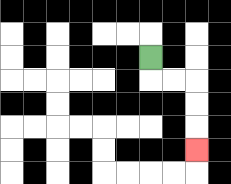{'start': '[6, 2]', 'end': '[8, 6]', 'path_directions': 'D,R,R,D,D,D', 'path_coordinates': '[[6, 2], [6, 3], [7, 3], [8, 3], [8, 4], [8, 5], [8, 6]]'}